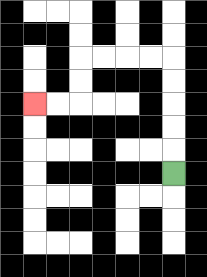{'start': '[7, 7]', 'end': '[1, 4]', 'path_directions': 'U,U,U,U,U,L,L,L,L,D,D,L,L', 'path_coordinates': '[[7, 7], [7, 6], [7, 5], [7, 4], [7, 3], [7, 2], [6, 2], [5, 2], [4, 2], [3, 2], [3, 3], [3, 4], [2, 4], [1, 4]]'}